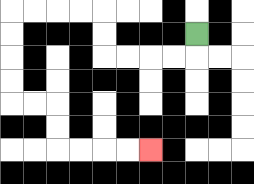{'start': '[8, 1]', 'end': '[6, 6]', 'path_directions': 'D,L,L,L,L,U,U,L,L,L,L,D,D,D,D,R,R,D,D,R,R,R,R', 'path_coordinates': '[[8, 1], [8, 2], [7, 2], [6, 2], [5, 2], [4, 2], [4, 1], [4, 0], [3, 0], [2, 0], [1, 0], [0, 0], [0, 1], [0, 2], [0, 3], [0, 4], [1, 4], [2, 4], [2, 5], [2, 6], [3, 6], [4, 6], [5, 6], [6, 6]]'}